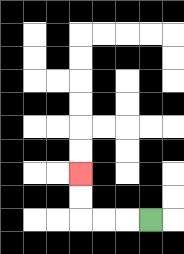{'start': '[6, 9]', 'end': '[3, 7]', 'path_directions': 'L,L,L,U,U', 'path_coordinates': '[[6, 9], [5, 9], [4, 9], [3, 9], [3, 8], [3, 7]]'}